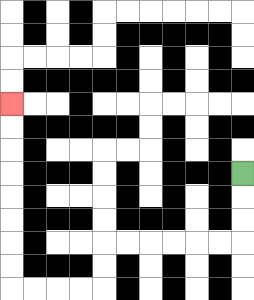{'start': '[10, 7]', 'end': '[0, 4]', 'path_directions': 'D,D,D,L,L,L,L,L,L,D,D,L,L,L,L,U,U,U,U,U,U,U,U', 'path_coordinates': '[[10, 7], [10, 8], [10, 9], [10, 10], [9, 10], [8, 10], [7, 10], [6, 10], [5, 10], [4, 10], [4, 11], [4, 12], [3, 12], [2, 12], [1, 12], [0, 12], [0, 11], [0, 10], [0, 9], [0, 8], [0, 7], [0, 6], [0, 5], [0, 4]]'}